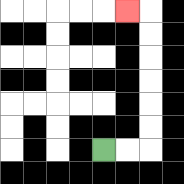{'start': '[4, 6]', 'end': '[5, 0]', 'path_directions': 'R,R,U,U,U,U,U,U,L', 'path_coordinates': '[[4, 6], [5, 6], [6, 6], [6, 5], [6, 4], [6, 3], [6, 2], [6, 1], [6, 0], [5, 0]]'}